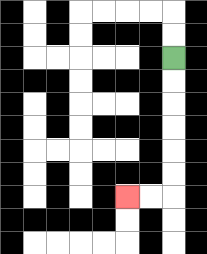{'start': '[7, 2]', 'end': '[5, 8]', 'path_directions': 'D,D,D,D,D,D,L,L', 'path_coordinates': '[[7, 2], [7, 3], [7, 4], [7, 5], [7, 6], [7, 7], [7, 8], [6, 8], [5, 8]]'}